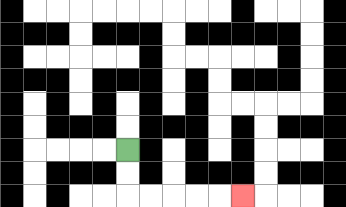{'start': '[5, 6]', 'end': '[10, 8]', 'path_directions': 'D,D,R,R,R,R,R', 'path_coordinates': '[[5, 6], [5, 7], [5, 8], [6, 8], [7, 8], [8, 8], [9, 8], [10, 8]]'}